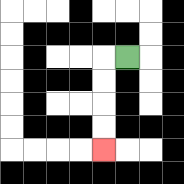{'start': '[5, 2]', 'end': '[4, 6]', 'path_directions': 'L,D,D,D,D', 'path_coordinates': '[[5, 2], [4, 2], [4, 3], [4, 4], [4, 5], [4, 6]]'}